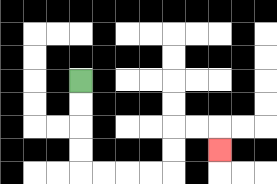{'start': '[3, 3]', 'end': '[9, 6]', 'path_directions': 'D,D,D,D,R,R,R,R,U,U,R,R,D', 'path_coordinates': '[[3, 3], [3, 4], [3, 5], [3, 6], [3, 7], [4, 7], [5, 7], [6, 7], [7, 7], [7, 6], [7, 5], [8, 5], [9, 5], [9, 6]]'}